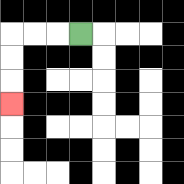{'start': '[3, 1]', 'end': '[0, 4]', 'path_directions': 'L,L,L,D,D,D', 'path_coordinates': '[[3, 1], [2, 1], [1, 1], [0, 1], [0, 2], [0, 3], [0, 4]]'}